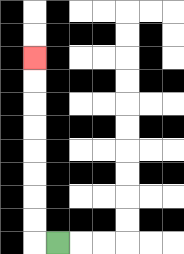{'start': '[2, 10]', 'end': '[1, 2]', 'path_directions': 'L,U,U,U,U,U,U,U,U', 'path_coordinates': '[[2, 10], [1, 10], [1, 9], [1, 8], [1, 7], [1, 6], [1, 5], [1, 4], [1, 3], [1, 2]]'}